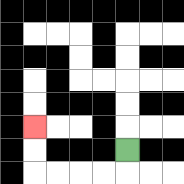{'start': '[5, 6]', 'end': '[1, 5]', 'path_directions': 'D,L,L,L,L,U,U', 'path_coordinates': '[[5, 6], [5, 7], [4, 7], [3, 7], [2, 7], [1, 7], [1, 6], [1, 5]]'}